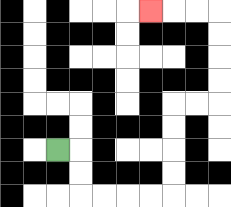{'start': '[2, 6]', 'end': '[6, 0]', 'path_directions': 'R,D,D,R,R,R,R,U,U,U,U,R,R,U,U,U,U,L,L,L', 'path_coordinates': '[[2, 6], [3, 6], [3, 7], [3, 8], [4, 8], [5, 8], [6, 8], [7, 8], [7, 7], [7, 6], [7, 5], [7, 4], [8, 4], [9, 4], [9, 3], [9, 2], [9, 1], [9, 0], [8, 0], [7, 0], [6, 0]]'}